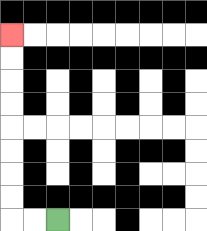{'start': '[2, 9]', 'end': '[0, 1]', 'path_directions': 'L,L,U,U,U,U,U,U,U,U', 'path_coordinates': '[[2, 9], [1, 9], [0, 9], [0, 8], [0, 7], [0, 6], [0, 5], [0, 4], [0, 3], [0, 2], [0, 1]]'}